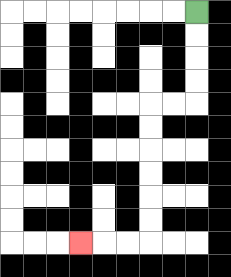{'start': '[8, 0]', 'end': '[3, 10]', 'path_directions': 'D,D,D,D,L,L,D,D,D,D,D,D,L,L,L', 'path_coordinates': '[[8, 0], [8, 1], [8, 2], [8, 3], [8, 4], [7, 4], [6, 4], [6, 5], [6, 6], [6, 7], [6, 8], [6, 9], [6, 10], [5, 10], [4, 10], [3, 10]]'}